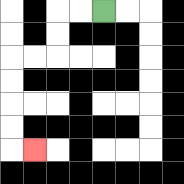{'start': '[4, 0]', 'end': '[1, 6]', 'path_directions': 'L,L,D,D,L,L,D,D,D,D,R', 'path_coordinates': '[[4, 0], [3, 0], [2, 0], [2, 1], [2, 2], [1, 2], [0, 2], [0, 3], [0, 4], [0, 5], [0, 6], [1, 6]]'}